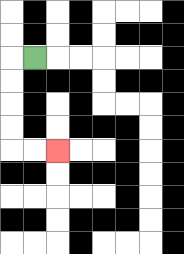{'start': '[1, 2]', 'end': '[2, 6]', 'path_directions': 'L,D,D,D,D,R,R', 'path_coordinates': '[[1, 2], [0, 2], [0, 3], [0, 4], [0, 5], [0, 6], [1, 6], [2, 6]]'}